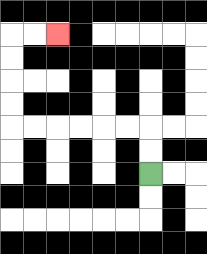{'start': '[6, 7]', 'end': '[2, 1]', 'path_directions': 'U,U,L,L,L,L,L,L,U,U,U,U,R,R', 'path_coordinates': '[[6, 7], [6, 6], [6, 5], [5, 5], [4, 5], [3, 5], [2, 5], [1, 5], [0, 5], [0, 4], [0, 3], [0, 2], [0, 1], [1, 1], [2, 1]]'}